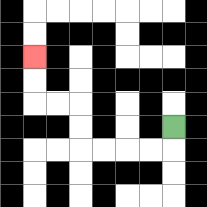{'start': '[7, 5]', 'end': '[1, 2]', 'path_directions': 'D,L,L,L,L,U,U,L,L,U,U', 'path_coordinates': '[[7, 5], [7, 6], [6, 6], [5, 6], [4, 6], [3, 6], [3, 5], [3, 4], [2, 4], [1, 4], [1, 3], [1, 2]]'}